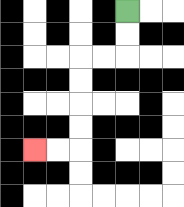{'start': '[5, 0]', 'end': '[1, 6]', 'path_directions': 'D,D,L,L,D,D,D,D,L,L', 'path_coordinates': '[[5, 0], [5, 1], [5, 2], [4, 2], [3, 2], [3, 3], [3, 4], [3, 5], [3, 6], [2, 6], [1, 6]]'}